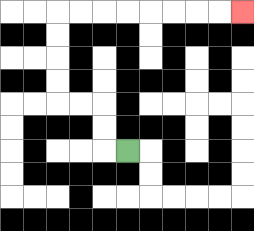{'start': '[5, 6]', 'end': '[10, 0]', 'path_directions': 'L,U,U,L,L,U,U,U,U,R,R,R,R,R,R,R,R', 'path_coordinates': '[[5, 6], [4, 6], [4, 5], [4, 4], [3, 4], [2, 4], [2, 3], [2, 2], [2, 1], [2, 0], [3, 0], [4, 0], [5, 0], [6, 0], [7, 0], [8, 0], [9, 0], [10, 0]]'}